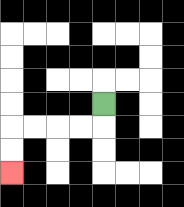{'start': '[4, 4]', 'end': '[0, 7]', 'path_directions': 'D,L,L,L,L,D,D', 'path_coordinates': '[[4, 4], [4, 5], [3, 5], [2, 5], [1, 5], [0, 5], [0, 6], [0, 7]]'}